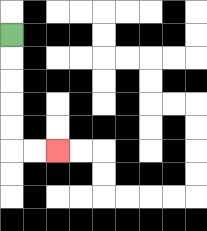{'start': '[0, 1]', 'end': '[2, 6]', 'path_directions': 'D,D,D,D,D,R,R', 'path_coordinates': '[[0, 1], [0, 2], [0, 3], [0, 4], [0, 5], [0, 6], [1, 6], [2, 6]]'}